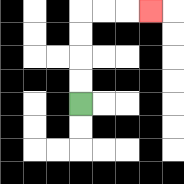{'start': '[3, 4]', 'end': '[6, 0]', 'path_directions': 'U,U,U,U,R,R,R', 'path_coordinates': '[[3, 4], [3, 3], [3, 2], [3, 1], [3, 0], [4, 0], [5, 0], [6, 0]]'}